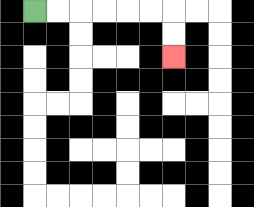{'start': '[1, 0]', 'end': '[7, 2]', 'path_directions': 'R,R,R,R,R,R,D,D', 'path_coordinates': '[[1, 0], [2, 0], [3, 0], [4, 0], [5, 0], [6, 0], [7, 0], [7, 1], [7, 2]]'}